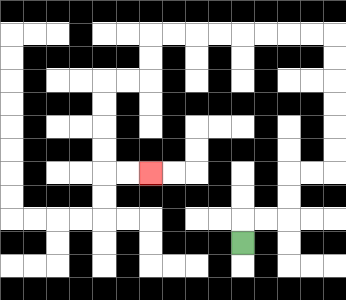{'start': '[10, 10]', 'end': '[6, 7]', 'path_directions': 'U,R,R,U,U,R,R,U,U,U,U,U,U,L,L,L,L,L,L,L,L,D,D,L,L,D,D,D,D,R,R', 'path_coordinates': '[[10, 10], [10, 9], [11, 9], [12, 9], [12, 8], [12, 7], [13, 7], [14, 7], [14, 6], [14, 5], [14, 4], [14, 3], [14, 2], [14, 1], [13, 1], [12, 1], [11, 1], [10, 1], [9, 1], [8, 1], [7, 1], [6, 1], [6, 2], [6, 3], [5, 3], [4, 3], [4, 4], [4, 5], [4, 6], [4, 7], [5, 7], [6, 7]]'}